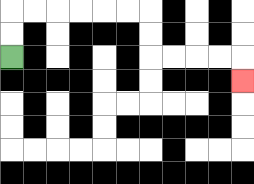{'start': '[0, 2]', 'end': '[10, 3]', 'path_directions': 'U,U,R,R,R,R,R,R,D,D,R,R,R,R,D', 'path_coordinates': '[[0, 2], [0, 1], [0, 0], [1, 0], [2, 0], [3, 0], [4, 0], [5, 0], [6, 0], [6, 1], [6, 2], [7, 2], [8, 2], [9, 2], [10, 2], [10, 3]]'}